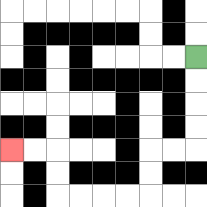{'start': '[8, 2]', 'end': '[0, 6]', 'path_directions': 'D,D,D,D,L,L,D,D,L,L,L,L,U,U,L,L', 'path_coordinates': '[[8, 2], [8, 3], [8, 4], [8, 5], [8, 6], [7, 6], [6, 6], [6, 7], [6, 8], [5, 8], [4, 8], [3, 8], [2, 8], [2, 7], [2, 6], [1, 6], [0, 6]]'}